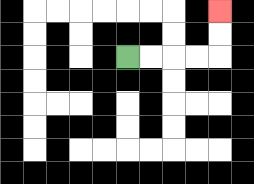{'start': '[5, 2]', 'end': '[9, 0]', 'path_directions': 'R,R,R,R,U,U', 'path_coordinates': '[[5, 2], [6, 2], [7, 2], [8, 2], [9, 2], [9, 1], [9, 0]]'}